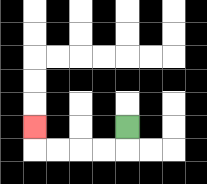{'start': '[5, 5]', 'end': '[1, 5]', 'path_directions': 'D,L,L,L,L,U', 'path_coordinates': '[[5, 5], [5, 6], [4, 6], [3, 6], [2, 6], [1, 6], [1, 5]]'}